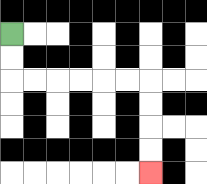{'start': '[0, 1]', 'end': '[6, 7]', 'path_directions': 'D,D,R,R,R,R,R,R,D,D,D,D', 'path_coordinates': '[[0, 1], [0, 2], [0, 3], [1, 3], [2, 3], [3, 3], [4, 3], [5, 3], [6, 3], [6, 4], [6, 5], [6, 6], [6, 7]]'}